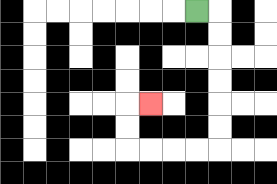{'start': '[8, 0]', 'end': '[6, 4]', 'path_directions': 'R,D,D,D,D,D,D,L,L,L,L,U,U,R', 'path_coordinates': '[[8, 0], [9, 0], [9, 1], [9, 2], [9, 3], [9, 4], [9, 5], [9, 6], [8, 6], [7, 6], [6, 6], [5, 6], [5, 5], [5, 4], [6, 4]]'}